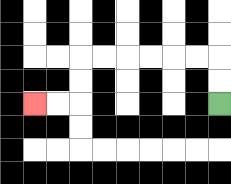{'start': '[9, 4]', 'end': '[1, 4]', 'path_directions': 'U,U,L,L,L,L,L,L,D,D,L,L', 'path_coordinates': '[[9, 4], [9, 3], [9, 2], [8, 2], [7, 2], [6, 2], [5, 2], [4, 2], [3, 2], [3, 3], [3, 4], [2, 4], [1, 4]]'}